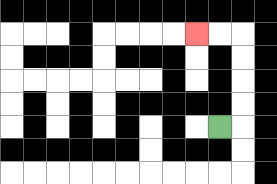{'start': '[9, 5]', 'end': '[8, 1]', 'path_directions': 'R,U,U,U,U,L,L', 'path_coordinates': '[[9, 5], [10, 5], [10, 4], [10, 3], [10, 2], [10, 1], [9, 1], [8, 1]]'}